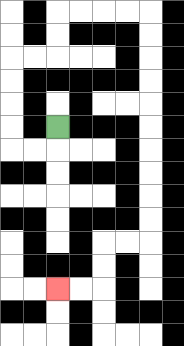{'start': '[2, 5]', 'end': '[2, 12]', 'path_directions': 'D,L,L,U,U,U,U,R,R,U,U,R,R,R,R,D,D,D,D,D,D,D,D,D,D,L,L,D,D,L,L', 'path_coordinates': '[[2, 5], [2, 6], [1, 6], [0, 6], [0, 5], [0, 4], [0, 3], [0, 2], [1, 2], [2, 2], [2, 1], [2, 0], [3, 0], [4, 0], [5, 0], [6, 0], [6, 1], [6, 2], [6, 3], [6, 4], [6, 5], [6, 6], [6, 7], [6, 8], [6, 9], [6, 10], [5, 10], [4, 10], [4, 11], [4, 12], [3, 12], [2, 12]]'}